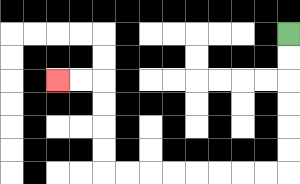{'start': '[12, 1]', 'end': '[2, 3]', 'path_directions': 'D,D,D,D,D,D,L,L,L,L,L,L,L,L,U,U,U,U,L,L', 'path_coordinates': '[[12, 1], [12, 2], [12, 3], [12, 4], [12, 5], [12, 6], [12, 7], [11, 7], [10, 7], [9, 7], [8, 7], [7, 7], [6, 7], [5, 7], [4, 7], [4, 6], [4, 5], [4, 4], [4, 3], [3, 3], [2, 3]]'}